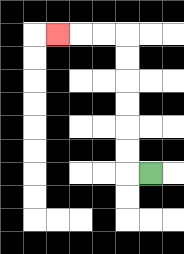{'start': '[6, 7]', 'end': '[2, 1]', 'path_directions': 'L,U,U,U,U,U,U,L,L,L', 'path_coordinates': '[[6, 7], [5, 7], [5, 6], [5, 5], [5, 4], [5, 3], [5, 2], [5, 1], [4, 1], [3, 1], [2, 1]]'}